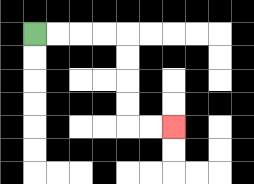{'start': '[1, 1]', 'end': '[7, 5]', 'path_directions': 'R,R,R,R,D,D,D,D,R,R', 'path_coordinates': '[[1, 1], [2, 1], [3, 1], [4, 1], [5, 1], [5, 2], [5, 3], [5, 4], [5, 5], [6, 5], [7, 5]]'}